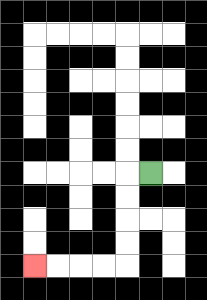{'start': '[6, 7]', 'end': '[1, 11]', 'path_directions': 'L,D,D,D,D,L,L,L,L', 'path_coordinates': '[[6, 7], [5, 7], [5, 8], [5, 9], [5, 10], [5, 11], [4, 11], [3, 11], [2, 11], [1, 11]]'}